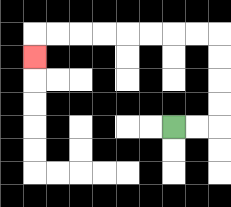{'start': '[7, 5]', 'end': '[1, 2]', 'path_directions': 'R,R,U,U,U,U,L,L,L,L,L,L,L,L,D', 'path_coordinates': '[[7, 5], [8, 5], [9, 5], [9, 4], [9, 3], [9, 2], [9, 1], [8, 1], [7, 1], [6, 1], [5, 1], [4, 1], [3, 1], [2, 1], [1, 1], [1, 2]]'}